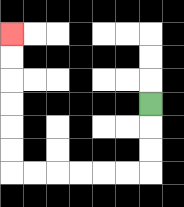{'start': '[6, 4]', 'end': '[0, 1]', 'path_directions': 'D,D,D,L,L,L,L,L,L,U,U,U,U,U,U', 'path_coordinates': '[[6, 4], [6, 5], [6, 6], [6, 7], [5, 7], [4, 7], [3, 7], [2, 7], [1, 7], [0, 7], [0, 6], [0, 5], [0, 4], [0, 3], [0, 2], [0, 1]]'}